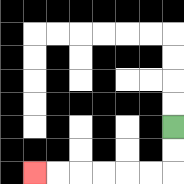{'start': '[7, 5]', 'end': '[1, 7]', 'path_directions': 'D,D,L,L,L,L,L,L', 'path_coordinates': '[[7, 5], [7, 6], [7, 7], [6, 7], [5, 7], [4, 7], [3, 7], [2, 7], [1, 7]]'}